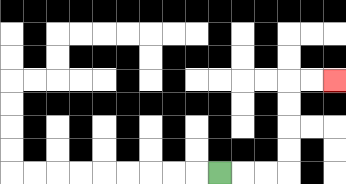{'start': '[9, 7]', 'end': '[14, 3]', 'path_directions': 'R,R,R,U,U,U,U,R,R', 'path_coordinates': '[[9, 7], [10, 7], [11, 7], [12, 7], [12, 6], [12, 5], [12, 4], [12, 3], [13, 3], [14, 3]]'}